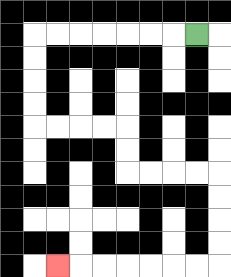{'start': '[8, 1]', 'end': '[2, 11]', 'path_directions': 'L,L,L,L,L,L,L,D,D,D,D,R,R,R,R,D,D,R,R,R,R,D,D,D,D,L,L,L,L,L,L,L', 'path_coordinates': '[[8, 1], [7, 1], [6, 1], [5, 1], [4, 1], [3, 1], [2, 1], [1, 1], [1, 2], [1, 3], [1, 4], [1, 5], [2, 5], [3, 5], [4, 5], [5, 5], [5, 6], [5, 7], [6, 7], [7, 7], [8, 7], [9, 7], [9, 8], [9, 9], [9, 10], [9, 11], [8, 11], [7, 11], [6, 11], [5, 11], [4, 11], [3, 11], [2, 11]]'}